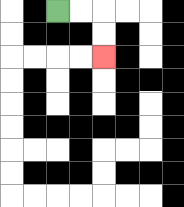{'start': '[2, 0]', 'end': '[4, 2]', 'path_directions': 'R,R,D,D', 'path_coordinates': '[[2, 0], [3, 0], [4, 0], [4, 1], [4, 2]]'}